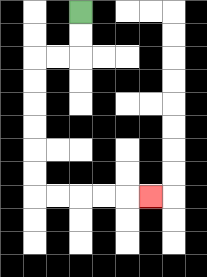{'start': '[3, 0]', 'end': '[6, 8]', 'path_directions': 'D,D,L,L,D,D,D,D,D,D,R,R,R,R,R', 'path_coordinates': '[[3, 0], [3, 1], [3, 2], [2, 2], [1, 2], [1, 3], [1, 4], [1, 5], [1, 6], [1, 7], [1, 8], [2, 8], [3, 8], [4, 8], [5, 8], [6, 8]]'}